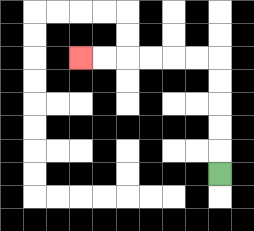{'start': '[9, 7]', 'end': '[3, 2]', 'path_directions': 'U,U,U,U,U,L,L,L,L,L,L', 'path_coordinates': '[[9, 7], [9, 6], [9, 5], [9, 4], [9, 3], [9, 2], [8, 2], [7, 2], [6, 2], [5, 2], [4, 2], [3, 2]]'}